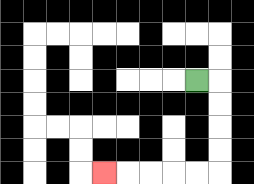{'start': '[8, 3]', 'end': '[4, 7]', 'path_directions': 'R,D,D,D,D,L,L,L,L,L', 'path_coordinates': '[[8, 3], [9, 3], [9, 4], [9, 5], [9, 6], [9, 7], [8, 7], [7, 7], [6, 7], [5, 7], [4, 7]]'}